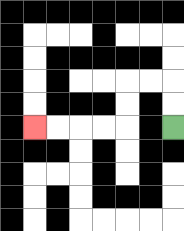{'start': '[7, 5]', 'end': '[1, 5]', 'path_directions': 'U,U,L,L,D,D,L,L,L,L', 'path_coordinates': '[[7, 5], [7, 4], [7, 3], [6, 3], [5, 3], [5, 4], [5, 5], [4, 5], [3, 5], [2, 5], [1, 5]]'}